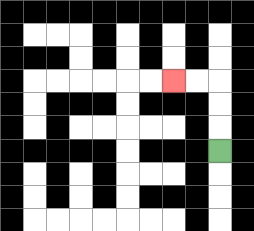{'start': '[9, 6]', 'end': '[7, 3]', 'path_directions': 'U,U,U,L,L', 'path_coordinates': '[[9, 6], [9, 5], [9, 4], [9, 3], [8, 3], [7, 3]]'}